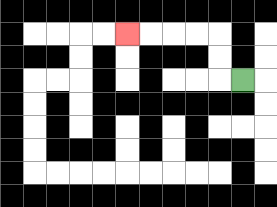{'start': '[10, 3]', 'end': '[5, 1]', 'path_directions': 'L,U,U,L,L,L,L', 'path_coordinates': '[[10, 3], [9, 3], [9, 2], [9, 1], [8, 1], [7, 1], [6, 1], [5, 1]]'}